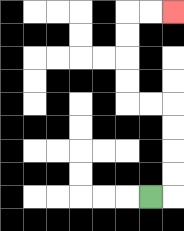{'start': '[6, 8]', 'end': '[7, 0]', 'path_directions': 'R,U,U,U,U,L,L,U,U,U,U,R,R', 'path_coordinates': '[[6, 8], [7, 8], [7, 7], [7, 6], [7, 5], [7, 4], [6, 4], [5, 4], [5, 3], [5, 2], [5, 1], [5, 0], [6, 0], [7, 0]]'}